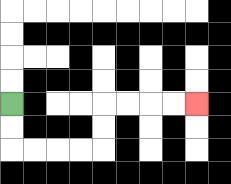{'start': '[0, 4]', 'end': '[8, 4]', 'path_directions': 'D,D,R,R,R,R,U,U,R,R,R,R', 'path_coordinates': '[[0, 4], [0, 5], [0, 6], [1, 6], [2, 6], [3, 6], [4, 6], [4, 5], [4, 4], [5, 4], [6, 4], [7, 4], [8, 4]]'}